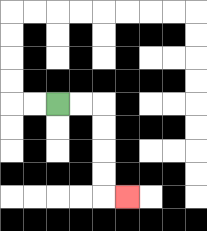{'start': '[2, 4]', 'end': '[5, 8]', 'path_directions': 'R,R,D,D,D,D,R', 'path_coordinates': '[[2, 4], [3, 4], [4, 4], [4, 5], [4, 6], [4, 7], [4, 8], [5, 8]]'}